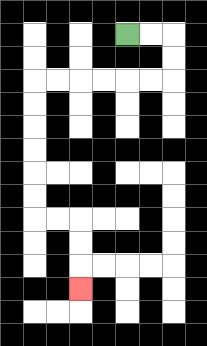{'start': '[5, 1]', 'end': '[3, 12]', 'path_directions': 'R,R,D,D,L,L,L,L,L,L,D,D,D,D,D,D,R,R,D,D,D', 'path_coordinates': '[[5, 1], [6, 1], [7, 1], [7, 2], [7, 3], [6, 3], [5, 3], [4, 3], [3, 3], [2, 3], [1, 3], [1, 4], [1, 5], [1, 6], [1, 7], [1, 8], [1, 9], [2, 9], [3, 9], [3, 10], [3, 11], [3, 12]]'}